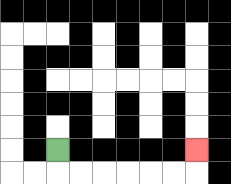{'start': '[2, 6]', 'end': '[8, 6]', 'path_directions': 'D,R,R,R,R,R,R,U', 'path_coordinates': '[[2, 6], [2, 7], [3, 7], [4, 7], [5, 7], [6, 7], [7, 7], [8, 7], [8, 6]]'}